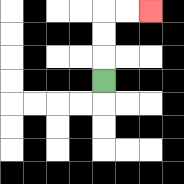{'start': '[4, 3]', 'end': '[6, 0]', 'path_directions': 'U,U,U,R,R', 'path_coordinates': '[[4, 3], [4, 2], [4, 1], [4, 0], [5, 0], [6, 0]]'}